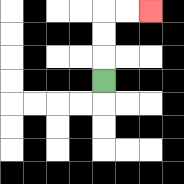{'start': '[4, 3]', 'end': '[6, 0]', 'path_directions': 'U,U,U,R,R', 'path_coordinates': '[[4, 3], [4, 2], [4, 1], [4, 0], [5, 0], [6, 0]]'}